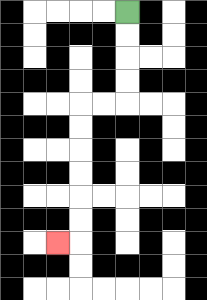{'start': '[5, 0]', 'end': '[2, 10]', 'path_directions': 'D,D,D,D,L,L,D,D,D,D,D,D,L', 'path_coordinates': '[[5, 0], [5, 1], [5, 2], [5, 3], [5, 4], [4, 4], [3, 4], [3, 5], [3, 6], [3, 7], [3, 8], [3, 9], [3, 10], [2, 10]]'}